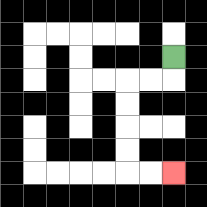{'start': '[7, 2]', 'end': '[7, 7]', 'path_directions': 'D,L,L,D,D,D,D,R,R', 'path_coordinates': '[[7, 2], [7, 3], [6, 3], [5, 3], [5, 4], [5, 5], [5, 6], [5, 7], [6, 7], [7, 7]]'}